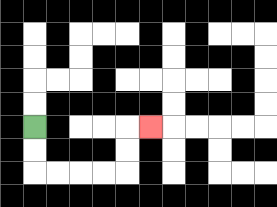{'start': '[1, 5]', 'end': '[6, 5]', 'path_directions': 'D,D,R,R,R,R,U,U,R', 'path_coordinates': '[[1, 5], [1, 6], [1, 7], [2, 7], [3, 7], [4, 7], [5, 7], [5, 6], [5, 5], [6, 5]]'}